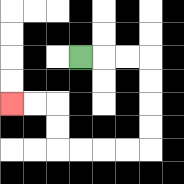{'start': '[3, 2]', 'end': '[0, 4]', 'path_directions': 'R,R,R,D,D,D,D,L,L,L,L,U,U,L,L', 'path_coordinates': '[[3, 2], [4, 2], [5, 2], [6, 2], [6, 3], [6, 4], [6, 5], [6, 6], [5, 6], [4, 6], [3, 6], [2, 6], [2, 5], [2, 4], [1, 4], [0, 4]]'}